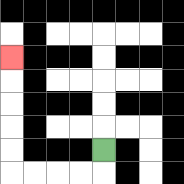{'start': '[4, 6]', 'end': '[0, 2]', 'path_directions': 'D,L,L,L,L,U,U,U,U,U', 'path_coordinates': '[[4, 6], [4, 7], [3, 7], [2, 7], [1, 7], [0, 7], [0, 6], [0, 5], [0, 4], [0, 3], [0, 2]]'}